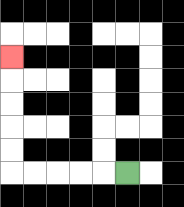{'start': '[5, 7]', 'end': '[0, 2]', 'path_directions': 'L,L,L,L,L,U,U,U,U,U', 'path_coordinates': '[[5, 7], [4, 7], [3, 7], [2, 7], [1, 7], [0, 7], [0, 6], [0, 5], [0, 4], [0, 3], [0, 2]]'}